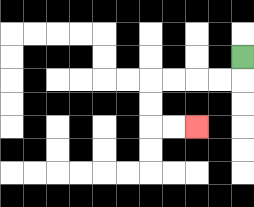{'start': '[10, 2]', 'end': '[8, 5]', 'path_directions': 'D,L,L,L,L,D,D,R,R', 'path_coordinates': '[[10, 2], [10, 3], [9, 3], [8, 3], [7, 3], [6, 3], [6, 4], [6, 5], [7, 5], [8, 5]]'}